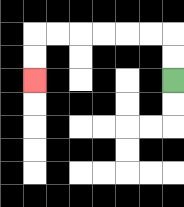{'start': '[7, 3]', 'end': '[1, 3]', 'path_directions': 'U,U,L,L,L,L,L,L,D,D', 'path_coordinates': '[[7, 3], [7, 2], [7, 1], [6, 1], [5, 1], [4, 1], [3, 1], [2, 1], [1, 1], [1, 2], [1, 3]]'}